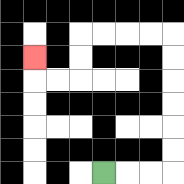{'start': '[4, 7]', 'end': '[1, 2]', 'path_directions': 'R,R,R,U,U,U,U,U,U,L,L,L,L,D,D,L,L,U', 'path_coordinates': '[[4, 7], [5, 7], [6, 7], [7, 7], [7, 6], [7, 5], [7, 4], [7, 3], [7, 2], [7, 1], [6, 1], [5, 1], [4, 1], [3, 1], [3, 2], [3, 3], [2, 3], [1, 3], [1, 2]]'}